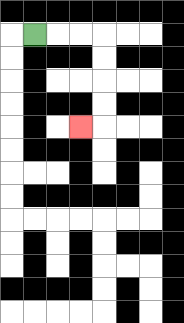{'start': '[1, 1]', 'end': '[3, 5]', 'path_directions': 'R,R,R,D,D,D,D,L', 'path_coordinates': '[[1, 1], [2, 1], [3, 1], [4, 1], [4, 2], [4, 3], [4, 4], [4, 5], [3, 5]]'}